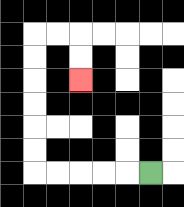{'start': '[6, 7]', 'end': '[3, 3]', 'path_directions': 'L,L,L,L,L,U,U,U,U,U,U,R,R,D,D', 'path_coordinates': '[[6, 7], [5, 7], [4, 7], [3, 7], [2, 7], [1, 7], [1, 6], [1, 5], [1, 4], [1, 3], [1, 2], [1, 1], [2, 1], [3, 1], [3, 2], [3, 3]]'}